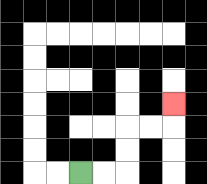{'start': '[3, 7]', 'end': '[7, 4]', 'path_directions': 'R,R,U,U,R,R,U', 'path_coordinates': '[[3, 7], [4, 7], [5, 7], [5, 6], [5, 5], [6, 5], [7, 5], [7, 4]]'}